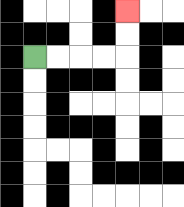{'start': '[1, 2]', 'end': '[5, 0]', 'path_directions': 'R,R,R,R,U,U', 'path_coordinates': '[[1, 2], [2, 2], [3, 2], [4, 2], [5, 2], [5, 1], [5, 0]]'}